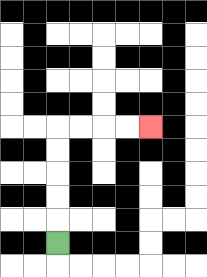{'start': '[2, 10]', 'end': '[6, 5]', 'path_directions': 'U,U,U,U,U,R,R,R,R', 'path_coordinates': '[[2, 10], [2, 9], [2, 8], [2, 7], [2, 6], [2, 5], [3, 5], [4, 5], [5, 5], [6, 5]]'}